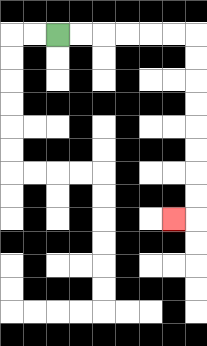{'start': '[2, 1]', 'end': '[7, 9]', 'path_directions': 'R,R,R,R,R,R,D,D,D,D,D,D,D,D,L', 'path_coordinates': '[[2, 1], [3, 1], [4, 1], [5, 1], [6, 1], [7, 1], [8, 1], [8, 2], [8, 3], [8, 4], [8, 5], [8, 6], [8, 7], [8, 8], [8, 9], [7, 9]]'}